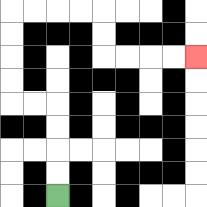{'start': '[2, 8]', 'end': '[8, 2]', 'path_directions': 'U,U,U,U,L,L,U,U,U,U,R,R,R,R,D,D,R,R,R,R', 'path_coordinates': '[[2, 8], [2, 7], [2, 6], [2, 5], [2, 4], [1, 4], [0, 4], [0, 3], [0, 2], [0, 1], [0, 0], [1, 0], [2, 0], [3, 0], [4, 0], [4, 1], [4, 2], [5, 2], [6, 2], [7, 2], [8, 2]]'}